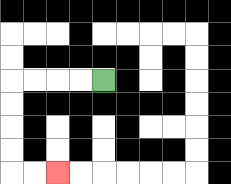{'start': '[4, 3]', 'end': '[2, 7]', 'path_directions': 'L,L,L,L,D,D,D,D,R,R', 'path_coordinates': '[[4, 3], [3, 3], [2, 3], [1, 3], [0, 3], [0, 4], [0, 5], [0, 6], [0, 7], [1, 7], [2, 7]]'}